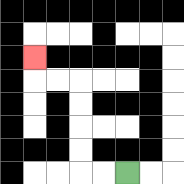{'start': '[5, 7]', 'end': '[1, 2]', 'path_directions': 'L,L,U,U,U,U,L,L,U', 'path_coordinates': '[[5, 7], [4, 7], [3, 7], [3, 6], [3, 5], [3, 4], [3, 3], [2, 3], [1, 3], [1, 2]]'}